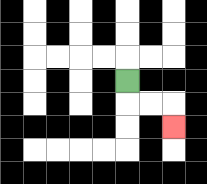{'start': '[5, 3]', 'end': '[7, 5]', 'path_directions': 'D,R,R,D', 'path_coordinates': '[[5, 3], [5, 4], [6, 4], [7, 4], [7, 5]]'}